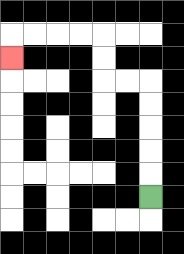{'start': '[6, 8]', 'end': '[0, 2]', 'path_directions': 'U,U,U,U,U,L,L,U,U,L,L,L,L,D', 'path_coordinates': '[[6, 8], [6, 7], [6, 6], [6, 5], [6, 4], [6, 3], [5, 3], [4, 3], [4, 2], [4, 1], [3, 1], [2, 1], [1, 1], [0, 1], [0, 2]]'}